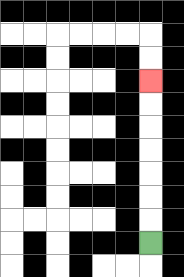{'start': '[6, 10]', 'end': '[6, 3]', 'path_directions': 'U,U,U,U,U,U,U', 'path_coordinates': '[[6, 10], [6, 9], [6, 8], [6, 7], [6, 6], [6, 5], [6, 4], [6, 3]]'}